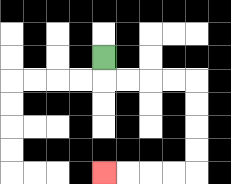{'start': '[4, 2]', 'end': '[4, 7]', 'path_directions': 'D,R,R,R,R,D,D,D,D,L,L,L,L', 'path_coordinates': '[[4, 2], [4, 3], [5, 3], [6, 3], [7, 3], [8, 3], [8, 4], [8, 5], [8, 6], [8, 7], [7, 7], [6, 7], [5, 7], [4, 7]]'}